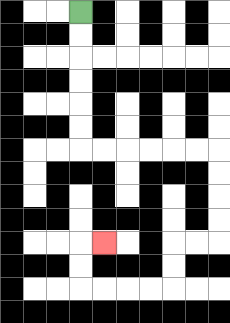{'start': '[3, 0]', 'end': '[4, 10]', 'path_directions': 'D,D,D,D,D,D,R,R,R,R,R,R,D,D,D,D,L,L,D,D,L,L,L,L,U,U,R', 'path_coordinates': '[[3, 0], [3, 1], [3, 2], [3, 3], [3, 4], [3, 5], [3, 6], [4, 6], [5, 6], [6, 6], [7, 6], [8, 6], [9, 6], [9, 7], [9, 8], [9, 9], [9, 10], [8, 10], [7, 10], [7, 11], [7, 12], [6, 12], [5, 12], [4, 12], [3, 12], [3, 11], [3, 10], [4, 10]]'}